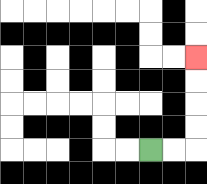{'start': '[6, 6]', 'end': '[8, 2]', 'path_directions': 'R,R,U,U,U,U', 'path_coordinates': '[[6, 6], [7, 6], [8, 6], [8, 5], [8, 4], [8, 3], [8, 2]]'}